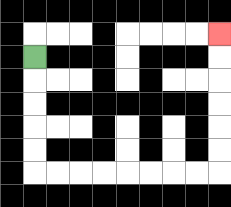{'start': '[1, 2]', 'end': '[9, 1]', 'path_directions': 'D,D,D,D,D,R,R,R,R,R,R,R,R,U,U,U,U,U,U', 'path_coordinates': '[[1, 2], [1, 3], [1, 4], [1, 5], [1, 6], [1, 7], [2, 7], [3, 7], [4, 7], [5, 7], [6, 7], [7, 7], [8, 7], [9, 7], [9, 6], [9, 5], [9, 4], [9, 3], [9, 2], [9, 1]]'}